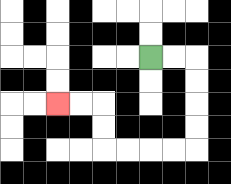{'start': '[6, 2]', 'end': '[2, 4]', 'path_directions': 'R,R,D,D,D,D,L,L,L,L,U,U,L,L', 'path_coordinates': '[[6, 2], [7, 2], [8, 2], [8, 3], [8, 4], [8, 5], [8, 6], [7, 6], [6, 6], [5, 6], [4, 6], [4, 5], [4, 4], [3, 4], [2, 4]]'}